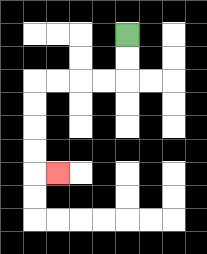{'start': '[5, 1]', 'end': '[2, 7]', 'path_directions': 'D,D,L,L,L,L,D,D,D,D,R', 'path_coordinates': '[[5, 1], [5, 2], [5, 3], [4, 3], [3, 3], [2, 3], [1, 3], [1, 4], [1, 5], [1, 6], [1, 7], [2, 7]]'}